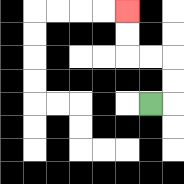{'start': '[6, 4]', 'end': '[5, 0]', 'path_directions': 'R,U,U,L,L,U,U', 'path_coordinates': '[[6, 4], [7, 4], [7, 3], [7, 2], [6, 2], [5, 2], [5, 1], [5, 0]]'}